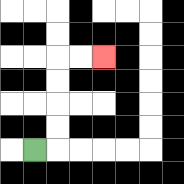{'start': '[1, 6]', 'end': '[4, 2]', 'path_directions': 'R,U,U,U,U,R,R', 'path_coordinates': '[[1, 6], [2, 6], [2, 5], [2, 4], [2, 3], [2, 2], [3, 2], [4, 2]]'}